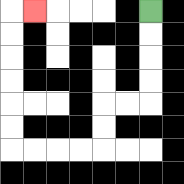{'start': '[6, 0]', 'end': '[1, 0]', 'path_directions': 'D,D,D,D,L,L,D,D,L,L,L,L,U,U,U,U,U,U,R', 'path_coordinates': '[[6, 0], [6, 1], [6, 2], [6, 3], [6, 4], [5, 4], [4, 4], [4, 5], [4, 6], [3, 6], [2, 6], [1, 6], [0, 6], [0, 5], [0, 4], [0, 3], [0, 2], [0, 1], [0, 0], [1, 0]]'}